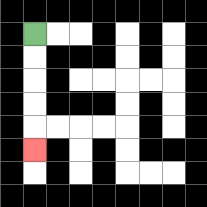{'start': '[1, 1]', 'end': '[1, 6]', 'path_directions': 'D,D,D,D,D', 'path_coordinates': '[[1, 1], [1, 2], [1, 3], [1, 4], [1, 5], [1, 6]]'}